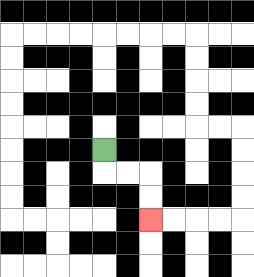{'start': '[4, 6]', 'end': '[6, 9]', 'path_directions': 'D,R,R,D,D', 'path_coordinates': '[[4, 6], [4, 7], [5, 7], [6, 7], [6, 8], [6, 9]]'}